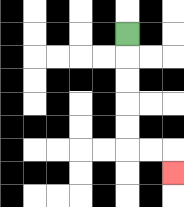{'start': '[5, 1]', 'end': '[7, 7]', 'path_directions': 'D,D,D,D,D,R,R,D', 'path_coordinates': '[[5, 1], [5, 2], [5, 3], [5, 4], [5, 5], [5, 6], [6, 6], [7, 6], [7, 7]]'}